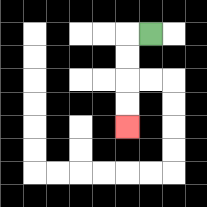{'start': '[6, 1]', 'end': '[5, 5]', 'path_directions': 'L,D,D,D,D', 'path_coordinates': '[[6, 1], [5, 1], [5, 2], [5, 3], [5, 4], [5, 5]]'}